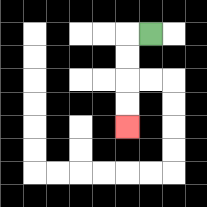{'start': '[6, 1]', 'end': '[5, 5]', 'path_directions': 'L,D,D,D,D', 'path_coordinates': '[[6, 1], [5, 1], [5, 2], [5, 3], [5, 4], [5, 5]]'}